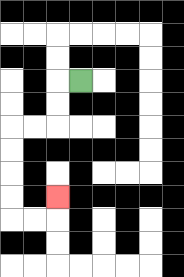{'start': '[3, 3]', 'end': '[2, 8]', 'path_directions': 'L,D,D,L,L,D,D,D,D,R,R,U', 'path_coordinates': '[[3, 3], [2, 3], [2, 4], [2, 5], [1, 5], [0, 5], [0, 6], [0, 7], [0, 8], [0, 9], [1, 9], [2, 9], [2, 8]]'}